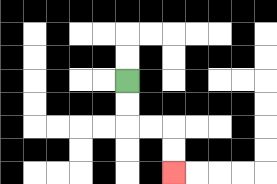{'start': '[5, 3]', 'end': '[7, 7]', 'path_directions': 'D,D,R,R,D,D', 'path_coordinates': '[[5, 3], [5, 4], [5, 5], [6, 5], [7, 5], [7, 6], [7, 7]]'}